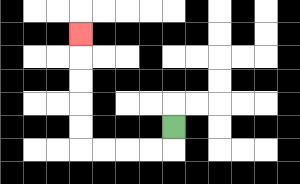{'start': '[7, 5]', 'end': '[3, 1]', 'path_directions': 'D,L,L,L,L,U,U,U,U,U', 'path_coordinates': '[[7, 5], [7, 6], [6, 6], [5, 6], [4, 6], [3, 6], [3, 5], [3, 4], [3, 3], [3, 2], [3, 1]]'}